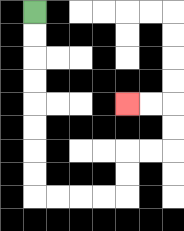{'start': '[1, 0]', 'end': '[5, 4]', 'path_directions': 'D,D,D,D,D,D,D,D,R,R,R,R,U,U,R,R,U,U,L,L', 'path_coordinates': '[[1, 0], [1, 1], [1, 2], [1, 3], [1, 4], [1, 5], [1, 6], [1, 7], [1, 8], [2, 8], [3, 8], [4, 8], [5, 8], [5, 7], [5, 6], [6, 6], [7, 6], [7, 5], [7, 4], [6, 4], [5, 4]]'}